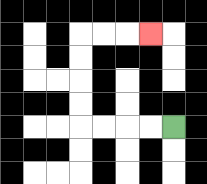{'start': '[7, 5]', 'end': '[6, 1]', 'path_directions': 'L,L,L,L,U,U,U,U,R,R,R', 'path_coordinates': '[[7, 5], [6, 5], [5, 5], [4, 5], [3, 5], [3, 4], [3, 3], [3, 2], [3, 1], [4, 1], [5, 1], [6, 1]]'}